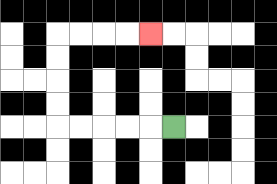{'start': '[7, 5]', 'end': '[6, 1]', 'path_directions': 'L,L,L,L,L,U,U,U,U,R,R,R,R', 'path_coordinates': '[[7, 5], [6, 5], [5, 5], [4, 5], [3, 5], [2, 5], [2, 4], [2, 3], [2, 2], [2, 1], [3, 1], [4, 1], [5, 1], [6, 1]]'}